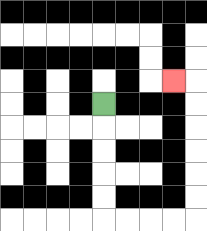{'start': '[4, 4]', 'end': '[7, 3]', 'path_directions': 'D,D,D,D,D,R,R,R,R,U,U,U,U,U,U,L', 'path_coordinates': '[[4, 4], [4, 5], [4, 6], [4, 7], [4, 8], [4, 9], [5, 9], [6, 9], [7, 9], [8, 9], [8, 8], [8, 7], [8, 6], [8, 5], [8, 4], [8, 3], [7, 3]]'}